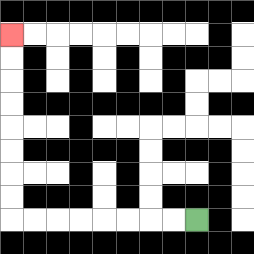{'start': '[8, 9]', 'end': '[0, 1]', 'path_directions': 'L,L,L,L,L,L,L,L,U,U,U,U,U,U,U,U', 'path_coordinates': '[[8, 9], [7, 9], [6, 9], [5, 9], [4, 9], [3, 9], [2, 9], [1, 9], [0, 9], [0, 8], [0, 7], [0, 6], [0, 5], [0, 4], [0, 3], [0, 2], [0, 1]]'}